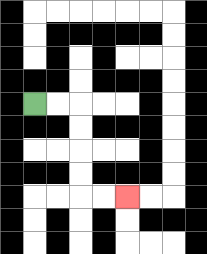{'start': '[1, 4]', 'end': '[5, 8]', 'path_directions': 'R,R,D,D,D,D,R,R', 'path_coordinates': '[[1, 4], [2, 4], [3, 4], [3, 5], [3, 6], [3, 7], [3, 8], [4, 8], [5, 8]]'}